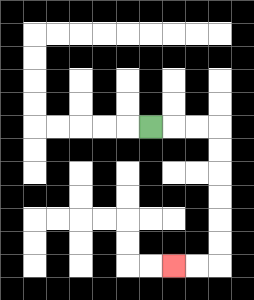{'start': '[6, 5]', 'end': '[7, 11]', 'path_directions': 'R,R,R,D,D,D,D,D,D,L,L', 'path_coordinates': '[[6, 5], [7, 5], [8, 5], [9, 5], [9, 6], [9, 7], [9, 8], [9, 9], [9, 10], [9, 11], [8, 11], [7, 11]]'}